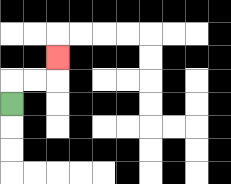{'start': '[0, 4]', 'end': '[2, 2]', 'path_directions': 'U,R,R,U', 'path_coordinates': '[[0, 4], [0, 3], [1, 3], [2, 3], [2, 2]]'}